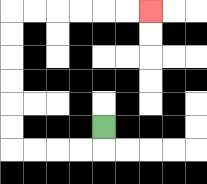{'start': '[4, 5]', 'end': '[6, 0]', 'path_directions': 'D,L,L,L,L,U,U,U,U,U,U,R,R,R,R,R,R', 'path_coordinates': '[[4, 5], [4, 6], [3, 6], [2, 6], [1, 6], [0, 6], [0, 5], [0, 4], [0, 3], [0, 2], [0, 1], [0, 0], [1, 0], [2, 0], [3, 0], [4, 0], [5, 0], [6, 0]]'}